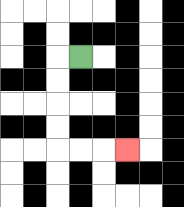{'start': '[3, 2]', 'end': '[5, 6]', 'path_directions': 'L,D,D,D,D,R,R,R', 'path_coordinates': '[[3, 2], [2, 2], [2, 3], [2, 4], [2, 5], [2, 6], [3, 6], [4, 6], [5, 6]]'}